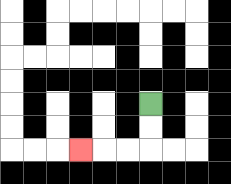{'start': '[6, 4]', 'end': '[3, 6]', 'path_directions': 'D,D,L,L,L', 'path_coordinates': '[[6, 4], [6, 5], [6, 6], [5, 6], [4, 6], [3, 6]]'}